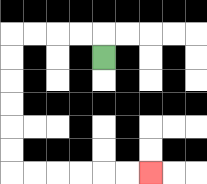{'start': '[4, 2]', 'end': '[6, 7]', 'path_directions': 'U,L,L,L,L,D,D,D,D,D,D,R,R,R,R,R,R', 'path_coordinates': '[[4, 2], [4, 1], [3, 1], [2, 1], [1, 1], [0, 1], [0, 2], [0, 3], [0, 4], [0, 5], [0, 6], [0, 7], [1, 7], [2, 7], [3, 7], [4, 7], [5, 7], [6, 7]]'}